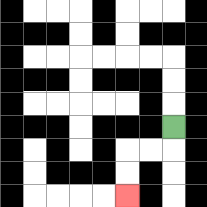{'start': '[7, 5]', 'end': '[5, 8]', 'path_directions': 'D,L,L,D,D', 'path_coordinates': '[[7, 5], [7, 6], [6, 6], [5, 6], [5, 7], [5, 8]]'}